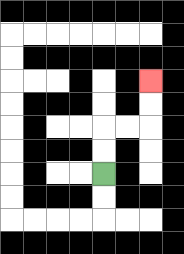{'start': '[4, 7]', 'end': '[6, 3]', 'path_directions': 'U,U,R,R,U,U', 'path_coordinates': '[[4, 7], [4, 6], [4, 5], [5, 5], [6, 5], [6, 4], [6, 3]]'}